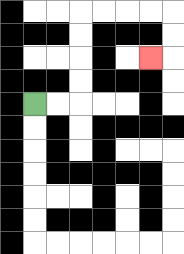{'start': '[1, 4]', 'end': '[6, 2]', 'path_directions': 'R,R,U,U,U,U,R,R,R,R,D,D,L', 'path_coordinates': '[[1, 4], [2, 4], [3, 4], [3, 3], [3, 2], [3, 1], [3, 0], [4, 0], [5, 0], [6, 0], [7, 0], [7, 1], [7, 2], [6, 2]]'}